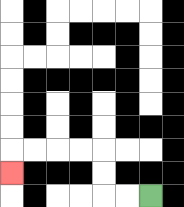{'start': '[6, 8]', 'end': '[0, 7]', 'path_directions': 'L,L,U,U,L,L,L,L,D', 'path_coordinates': '[[6, 8], [5, 8], [4, 8], [4, 7], [4, 6], [3, 6], [2, 6], [1, 6], [0, 6], [0, 7]]'}